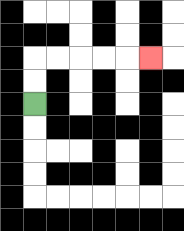{'start': '[1, 4]', 'end': '[6, 2]', 'path_directions': 'U,U,R,R,R,R,R', 'path_coordinates': '[[1, 4], [1, 3], [1, 2], [2, 2], [3, 2], [4, 2], [5, 2], [6, 2]]'}